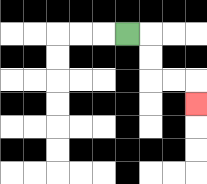{'start': '[5, 1]', 'end': '[8, 4]', 'path_directions': 'R,D,D,R,R,D', 'path_coordinates': '[[5, 1], [6, 1], [6, 2], [6, 3], [7, 3], [8, 3], [8, 4]]'}